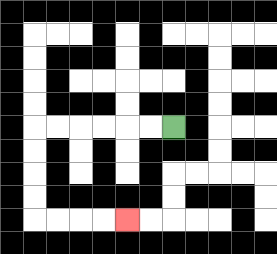{'start': '[7, 5]', 'end': '[5, 9]', 'path_directions': 'L,L,L,L,L,L,D,D,D,D,R,R,R,R', 'path_coordinates': '[[7, 5], [6, 5], [5, 5], [4, 5], [3, 5], [2, 5], [1, 5], [1, 6], [1, 7], [1, 8], [1, 9], [2, 9], [3, 9], [4, 9], [5, 9]]'}